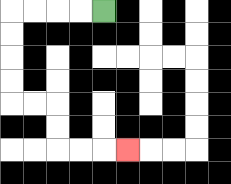{'start': '[4, 0]', 'end': '[5, 6]', 'path_directions': 'L,L,L,L,D,D,D,D,R,R,D,D,R,R,R', 'path_coordinates': '[[4, 0], [3, 0], [2, 0], [1, 0], [0, 0], [0, 1], [0, 2], [0, 3], [0, 4], [1, 4], [2, 4], [2, 5], [2, 6], [3, 6], [4, 6], [5, 6]]'}